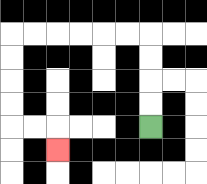{'start': '[6, 5]', 'end': '[2, 6]', 'path_directions': 'U,U,U,U,L,L,L,L,L,L,D,D,D,D,R,R,D', 'path_coordinates': '[[6, 5], [6, 4], [6, 3], [6, 2], [6, 1], [5, 1], [4, 1], [3, 1], [2, 1], [1, 1], [0, 1], [0, 2], [0, 3], [0, 4], [0, 5], [1, 5], [2, 5], [2, 6]]'}